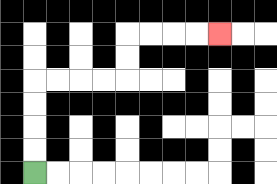{'start': '[1, 7]', 'end': '[9, 1]', 'path_directions': 'U,U,U,U,R,R,R,R,U,U,R,R,R,R', 'path_coordinates': '[[1, 7], [1, 6], [1, 5], [1, 4], [1, 3], [2, 3], [3, 3], [4, 3], [5, 3], [5, 2], [5, 1], [6, 1], [7, 1], [8, 1], [9, 1]]'}